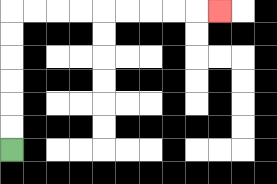{'start': '[0, 6]', 'end': '[9, 0]', 'path_directions': 'U,U,U,U,U,U,R,R,R,R,R,R,R,R,R', 'path_coordinates': '[[0, 6], [0, 5], [0, 4], [0, 3], [0, 2], [0, 1], [0, 0], [1, 0], [2, 0], [3, 0], [4, 0], [5, 0], [6, 0], [7, 0], [8, 0], [9, 0]]'}